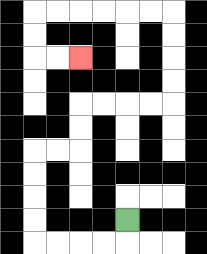{'start': '[5, 9]', 'end': '[3, 2]', 'path_directions': 'D,L,L,L,L,U,U,U,U,R,R,U,U,R,R,R,R,U,U,U,U,L,L,L,L,L,L,D,D,R,R', 'path_coordinates': '[[5, 9], [5, 10], [4, 10], [3, 10], [2, 10], [1, 10], [1, 9], [1, 8], [1, 7], [1, 6], [2, 6], [3, 6], [3, 5], [3, 4], [4, 4], [5, 4], [6, 4], [7, 4], [7, 3], [7, 2], [7, 1], [7, 0], [6, 0], [5, 0], [4, 0], [3, 0], [2, 0], [1, 0], [1, 1], [1, 2], [2, 2], [3, 2]]'}